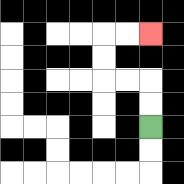{'start': '[6, 5]', 'end': '[6, 1]', 'path_directions': 'U,U,L,L,U,U,R,R', 'path_coordinates': '[[6, 5], [6, 4], [6, 3], [5, 3], [4, 3], [4, 2], [4, 1], [5, 1], [6, 1]]'}